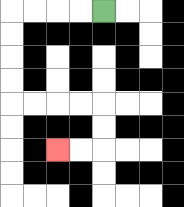{'start': '[4, 0]', 'end': '[2, 6]', 'path_directions': 'L,L,L,L,D,D,D,D,R,R,R,R,D,D,L,L', 'path_coordinates': '[[4, 0], [3, 0], [2, 0], [1, 0], [0, 0], [0, 1], [0, 2], [0, 3], [0, 4], [1, 4], [2, 4], [3, 4], [4, 4], [4, 5], [4, 6], [3, 6], [2, 6]]'}